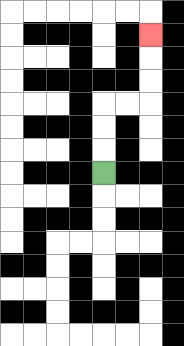{'start': '[4, 7]', 'end': '[6, 1]', 'path_directions': 'U,U,U,R,R,U,U,U', 'path_coordinates': '[[4, 7], [4, 6], [4, 5], [4, 4], [5, 4], [6, 4], [6, 3], [6, 2], [6, 1]]'}